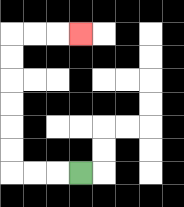{'start': '[3, 7]', 'end': '[3, 1]', 'path_directions': 'L,L,L,U,U,U,U,U,U,R,R,R', 'path_coordinates': '[[3, 7], [2, 7], [1, 7], [0, 7], [0, 6], [0, 5], [0, 4], [0, 3], [0, 2], [0, 1], [1, 1], [2, 1], [3, 1]]'}